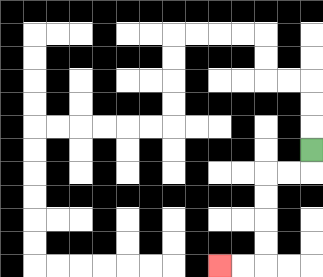{'start': '[13, 6]', 'end': '[9, 11]', 'path_directions': 'D,L,L,D,D,D,D,L,L', 'path_coordinates': '[[13, 6], [13, 7], [12, 7], [11, 7], [11, 8], [11, 9], [11, 10], [11, 11], [10, 11], [9, 11]]'}